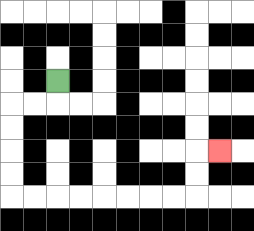{'start': '[2, 3]', 'end': '[9, 6]', 'path_directions': 'D,L,L,D,D,D,D,R,R,R,R,R,R,R,R,U,U,R', 'path_coordinates': '[[2, 3], [2, 4], [1, 4], [0, 4], [0, 5], [0, 6], [0, 7], [0, 8], [1, 8], [2, 8], [3, 8], [4, 8], [5, 8], [6, 8], [7, 8], [8, 8], [8, 7], [8, 6], [9, 6]]'}